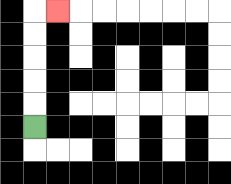{'start': '[1, 5]', 'end': '[2, 0]', 'path_directions': 'U,U,U,U,U,R', 'path_coordinates': '[[1, 5], [1, 4], [1, 3], [1, 2], [1, 1], [1, 0], [2, 0]]'}